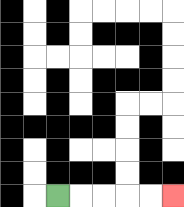{'start': '[2, 8]', 'end': '[7, 8]', 'path_directions': 'R,R,R,R,R', 'path_coordinates': '[[2, 8], [3, 8], [4, 8], [5, 8], [6, 8], [7, 8]]'}